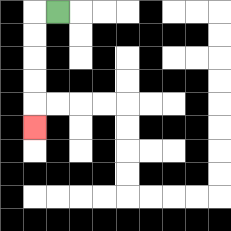{'start': '[2, 0]', 'end': '[1, 5]', 'path_directions': 'L,D,D,D,D,D', 'path_coordinates': '[[2, 0], [1, 0], [1, 1], [1, 2], [1, 3], [1, 4], [1, 5]]'}